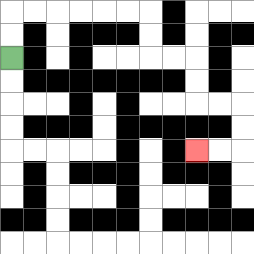{'start': '[0, 2]', 'end': '[8, 6]', 'path_directions': 'U,U,R,R,R,R,R,R,D,D,R,R,D,D,R,R,D,D,L,L', 'path_coordinates': '[[0, 2], [0, 1], [0, 0], [1, 0], [2, 0], [3, 0], [4, 0], [5, 0], [6, 0], [6, 1], [6, 2], [7, 2], [8, 2], [8, 3], [8, 4], [9, 4], [10, 4], [10, 5], [10, 6], [9, 6], [8, 6]]'}